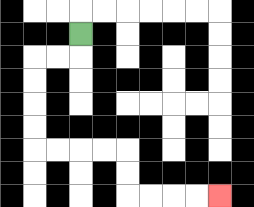{'start': '[3, 1]', 'end': '[9, 8]', 'path_directions': 'D,L,L,D,D,D,D,R,R,R,R,D,D,R,R,R,R', 'path_coordinates': '[[3, 1], [3, 2], [2, 2], [1, 2], [1, 3], [1, 4], [1, 5], [1, 6], [2, 6], [3, 6], [4, 6], [5, 6], [5, 7], [5, 8], [6, 8], [7, 8], [8, 8], [9, 8]]'}